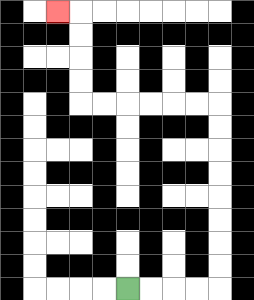{'start': '[5, 12]', 'end': '[2, 0]', 'path_directions': 'R,R,R,R,U,U,U,U,U,U,U,U,L,L,L,L,L,L,U,U,U,U,L', 'path_coordinates': '[[5, 12], [6, 12], [7, 12], [8, 12], [9, 12], [9, 11], [9, 10], [9, 9], [9, 8], [9, 7], [9, 6], [9, 5], [9, 4], [8, 4], [7, 4], [6, 4], [5, 4], [4, 4], [3, 4], [3, 3], [3, 2], [3, 1], [3, 0], [2, 0]]'}